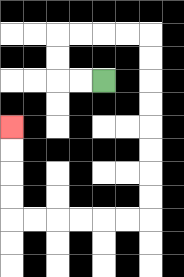{'start': '[4, 3]', 'end': '[0, 5]', 'path_directions': 'L,L,U,U,R,R,R,R,D,D,D,D,D,D,D,D,L,L,L,L,L,L,U,U,U,U', 'path_coordinates': '[[4, 3], [3, 3], [2, 3], [2, 2], [2, 1], [3, 1], [4, 1], [5, 1], [6, 1], [6, 2], [6, 3], [6, 4], [6, 5], [6, 6], [6, 7], [6, 8], [6, 9], [5, 9], [4, 9], [3, 9], [2, 9], [1, 9], [0, 9], [0, 8], [0, 7], [0, 6], [0, 5]]'}